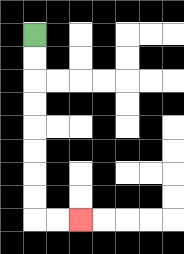{'start': '[1, 1]', 'end': '[3, 9]', 'path_directions': 'D,D,D,D,D,D,D,D,R,R', 'path_coordinates': '[[1, 1], [1, 2], [1, 3], [1, 4], [1, 5], [1, 6], [1, 7], [1, 8], [1, 9], [2, 9], [3, 9]]'}